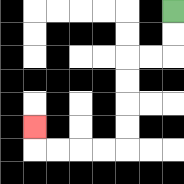{'start': '[7, 0]', 'end': '[1, 5]', 'path_directions': 'D,D,L,L,D,D,D,D,L,L,L,L,U', 'path_coordinates': '[[7, 0], [7, 1], [7, 2], [6, 2], [5, 2], [5, 3], [5, 4], [5, 5], [5, 6], [4, 6], [3, 6], [2, 6], [1, 6], [1, 5]]'}